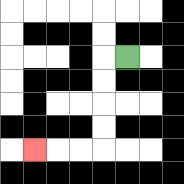{'start': '[5, 2]', 'end': '[1, 6]', 'path_directions': 'L,D,D,D,D,L,L,L', 'path_coordinates': '[[5, 2], [4, 2], [4, 3], [4, 4], [4, 5], [4, 6], [3, 6], [2, 6], [1, 6]]'}